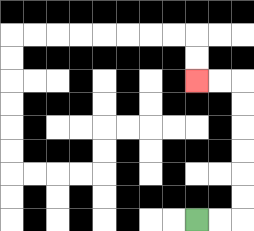{'start': '[8, 9]', 'end': '[8, 3]', 'path_directions': 'R,R,U,U,U,U,U,U,L,L', 'path_coordinates': '[[8, 9], [9, 9], [10, 9], [10, 8], [10, 7], [10, 6], [10, 5], [10, 4], [10, 3], [9, 3], [8, 3]]'}